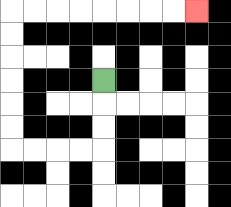{'start': '[4, 3]', 'end': '[8, 0]', 'path_directions': 'D,D,D,L,L,L,L,U,U,U,U,U,U,R,R,R,R,R,R,R,R', 'path_coordinates': '[[4, 3], [4, 4], [4, 5], [4, 6], [3, 6], [2, 6], [1, 6], [0, 6], [0, 5], [0, 4], [0, 3], [0, 2], [0, 1], [0, 0], [1, 0], [2, 0], [3, 0], [4, 0], [5, 0], [6, 0], [7, 0], [8, 0]]'}